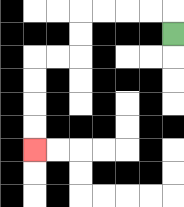{'start': '[7, 1]', 'end': '[1, 6]', 'path_directions': 'U,L,L,L,L,D,D,L,L,D,D,D,D', 'path_coordinates': '[[7, 1], [7, 0], [6, 0], [5, 0], [4, 0], [3, 0], [3, 1], [3, 2], [2, 2], [1, 2], [1, 3], [1, 4], [1, 5], [1, 6]]'}